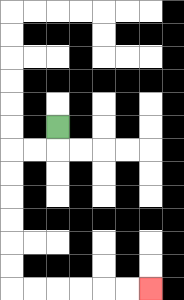{'start': '[2, 5]', 'end': '[6, 12]', 'path_directions': 'D,L,L,D,D,D,D,D,D,R,R,R,R,R,R', 'path_coordinates': '[[2, 5], [2, 6], [1, 6], [0, 6], [0, 7], [0, 8], [0, 9], [0, 10], [0, 11], [0, 12], [1, 12], [2, 12], [3, 12], [4, 12], [5, 12], [6, 12]]'}